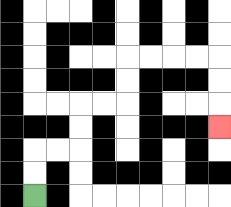{'start': '[1, 8]', 'end': '[9, 5]', 'path_directions': 'U,U,R,R,U,U,R,R,U,U,R,R,R,R,D,D,D', 'path_coordinates': '[[1, 8], [1, 7], [1, 6], [2, 6], [3, 6], [3, 5], [3, 4], [4, 4], [5, 4], [5, 3], [5, 2], [6, 2], [7, 2], [8, 2], [9, 2], [9, 3], [9, 4], [9, 5]]'}